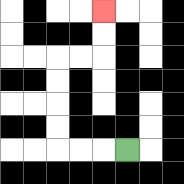{'start': '[5, 6]', 'end': '[4, 0]', 'path_directions': 'L,L,L,U,U,U,U,R,R,U,U', 'path_coordinates': '[[5, 6], [4, 6], [3, 6], [2, 6], [2, 5], [2, 4], [2, 3], [2, 2], [3, 2], [4, 2], [4, 1], [4, 0]]'}